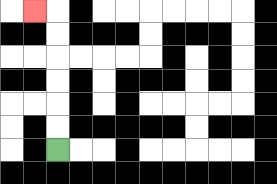{'start': '[2, 6]', 'end': '[1, 0]', 'path_directions': 'U,U,U,U,U,U,L', 'path_coordinates': '[[2, 6], [2, 5], [2, 4], [2, 3], [2, 2], [2, 1], [2, 0], [1, 0]]'}